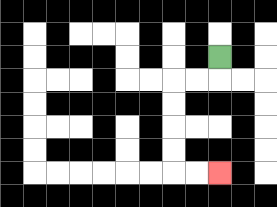{'start': '[9, 2]', 'end': '[9, 7]', 'path_directions': 'D,L,L,D,D,D,D,R,R', 'path_coordinates': '[[9, 2], [9, 3], [8, 3], [7, 3], [7, 4], [7, 5], [7, 6], [7, 7], [8, 7], [9, 7]]'}